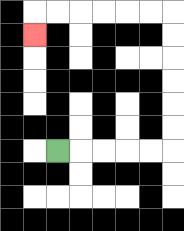{'start': '[2, 6]', 'end': '[1, 1]', 'path_directions': 'R,R,R,R,R,U,U,U,U,U,U,L,L,L,L,L,L,D', 'path_coordinates': '[[2, 6], [3, 6], [4, 6], [5, 6], [6, 6], [7, 6], [7, 5], [7, 4], [7, 3], [7, 2], [7, 1], [7, 0], [6, 0], [5, 0], [4, 0], [3, 0], [2, 0], [1, 0], [1, 1]]'}